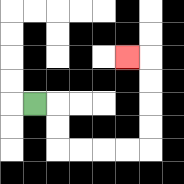{'start': '[1, 4]', 'end': '[5, 2]', 'path_directions': 'R,D,D,R,R,R,R,U,U,U,U,L', 'path_coordinates': '[[1, 4], [2, 4], [2, 5], [2, 6], [3, 6], [4, 6], [5, 6], [6, 6], [6, 5], [6, 4], [6, 3], [6, 2], [5, 2]]'}